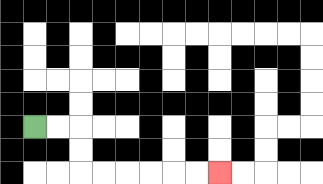{'start': '[1, 5]', 'end': '[9, 7]', 'path_directions': 'R,R,D,D,R,R,R,R,R,R', 'path_coordinates': '[[1, 5], [2, 5], [3, 5], [3, 6], [3, 7], [4, 7], [5, 7], [6, 7], [7, 7], [8, 7], [9, 7]]'}